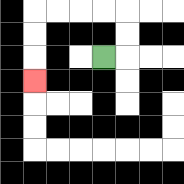{'start': '[4, 2]', 'end': '[1, 3]', 'path_directions': 'R,U,U,L,L,L,L,D,D,D', 'path_coordinates': '[[4, 2], [5, 2], [5, 1], [5, 0], [4, 0], [3, 0], [2, 0], [1, 0], [1, 1], [1, 2], [1, 3]]'}